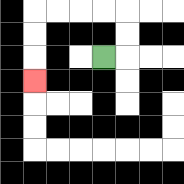{'start': '[4, 2]', 'end': '[1, 3]', 'path_directions': 'R,U,U,L,L,L,L,D,D,D', 'path_coordinates': '[[4, 2], [5, 2], [5, 1], [5, 0], [4, 0], [3, 0], [2, 0], [1, 0], [1, 1], [1, 2], [1, 3]]'}